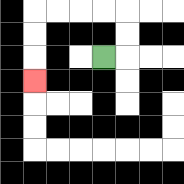{'start': '[4, 2]', 'end': '[1, 3]', 'path_directions': 'R,U,U,L,L,L,L,D,D,D', 'path_coordinates': '[[4, 2], [5, 2], [5, 1], [5, 0], [4, 0], [3, 0], [2, 0], [1, 0], [1, 1], [1, 2], [1, 3]]'}